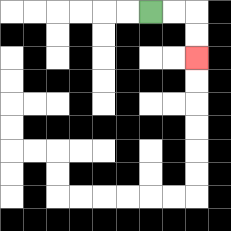{'start': '[6, 0]', 'end': '[8, 2]', 'path_directions': 'R,R,D,D', 'path_coordinates': '[[6, 0], [7, 0], [8, 0], [8, 1], [8, 2]]'}